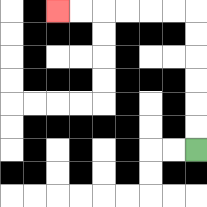{'start': '[8, 6]', 'end': '[2, 0]', 'path_directions': 'U,U,U,U,U,U,L,L,L,L,L,L', 'path_coordinates': '[[8, 6], [8, 5], [8, 4], [8, 3], [8, 2], [8, 1], [8, 0], [7, 0], [6, 0], [5, 0], [4, 0], [3, 0], [2, 0]]'}